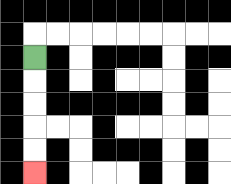{'start': '[1, 2]', 'end': '[1, 7]', 'path_directions': 'D,D,D,D,D', 'path_coordinates': '[[1, 2], [1, 3], [1, 4], [1, 5], [1, 6], [1, 7]]'}